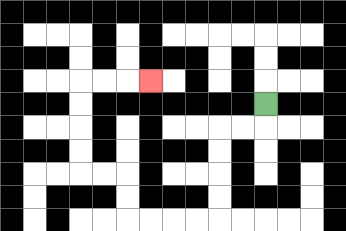{'start': '[11, 4]', 'end': '[6, 3]', 'path_directions': 'D,L,L,D,D,D,D,L,L,L,L,U,U,L,L,U,U,U,U,R,R,R', 'path_coordinates': '[[11, 4], [11, 5], [10, 5], [9, 5], [9, 6], [9, 7], [9, 8], [9, 9], [8, 9], [7, 9], [6, 9], [5, 9], [5, 8], [5, 7], [4, 7], [3, 7], [3, 6], [3, 5], [3, 4], [3, 3], [4, 3], [5, 3], [6, 3]]'}